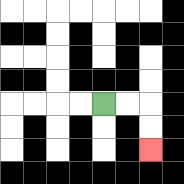{'start': '[4, 4]', 'end': '[6, 6]', 'path_directions': 'R,R,D,D', 'path_coordinates': '[[4, 4], [5, 4], [6, 4], [6, 5], [6, 6]]'}